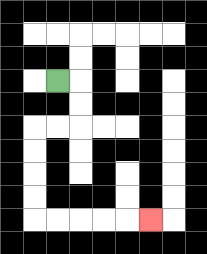{'start': '[2, 3]', 'end': '[6, 9]', 'path_directions': 'R,D,D,L,L,D,D,D,D,R,R,R,R,R', 'path_coordinates': '[[2, 3], [3, 3], [3, 4], [3, 5], [2, 5], [1, 5], [1, 6], [1, 7], [1, 8], [1, 9], [2, 9], [3, 9], [4, 9], [5, 9], [6, 9]]'}